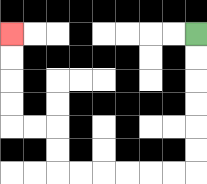{'start': '[8, 1]', 'end': '[0, 1]', 'path_directions': 'D,D,D,D,D,D,L,L,L,L,L,L,U,U,L,L,U,U,U,U', 'path_coordinates': '[[8, 1], [8, 2], [8, 3], [8, 4], [8, 5], [8, 6], [8, 7], [7, 7], [6, 7], [5, 7], [4, 7], [3, 7], [2, 7], [2, 6], [2, 5], [1, 5], [0, 5], [0, 4], [0, 3], [0, 2], [0, 1]]'}